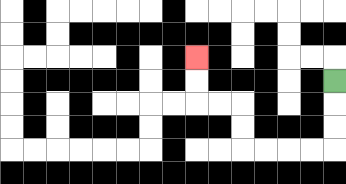{'start': '[14, 3]', 'end': '[8, 2]', 'path_directions': 'D,D,D,L,L,L,L,U,U,L,L,U,U', 'path_coordinates': '[[14, 3], [14, 4], [14, 5], [14, 6], [13, 6], [12, 6], [11, 6], [10, 6], [10, 5], [10, 4], [9, 4], [8, 4], [8, 3], [8, 2]]'}